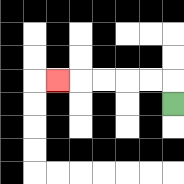{'start': '[7, 4]', 'end': '[2, 3]', 'path_directions': 'U,L,L,L,L,L', 'path_coordinates': '[[7, 4], [7, 3], [6, 3], [5, 3], [4, 3], [3, 3], [2, 3]]'}